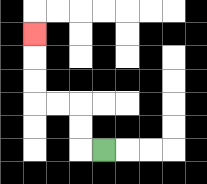{'start': '[4, 6]', 'end': '[1, 1]', 'path_directions': 'L,U,U,L,L,U,U,U', 'path_coordinates': '[[4, 6], [3, 6], [3, 5], [3, 4], [2, 4], [1, 4], [1, 3], [1, 2], [1, 1]]'}